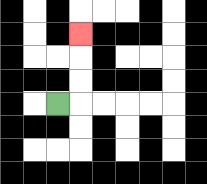{'start': '[2, 4]', 'end': '[3, 1]', 'path_directions': 'R,U,U,U', 'path_coordinates': '[[2, 4], [3, 4], [3, 3], [3, 2], [3, 1]]'}